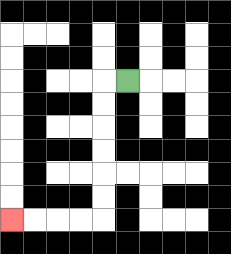{'start': '[5, 3]', 'end': '[0, 9]', 'path_directions': 'L,D,D,D,D,D,D,L,L,L,L', 'path_coordinates': '[[5, 3], [4, 3], [4, 4], [4, 5], [4, 6], [4, 7], [4, 8], [4, 9], [3, 9], [2, 9], [1, 9], [0, 9]]'}